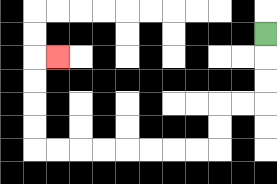{'start': '[11, 1]', 'end': '[2, 2]', 'path_directions': 'D,D,D,L,L,D,D,L,L,L,L,L,L,L,L,U,U,U,U,R', 'path_coordinates': '[[11, 1], [11, 2], [11, 3], [11, 4], [10, 4], [9, 4], [9, 5], [9, 6], [8, 6], [7, 6], [6, 6], [5, 6], [4, 6], [3, 6], [2, 6], [1, 6], [1, 5], [1, 4], [1, 3], [1, 2], [2, 2]]'}